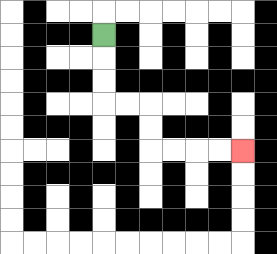{'start': '[4, 1]', 'end': '[10, 6]', 'path_directions': 'D,D,D,R,R,D,D,R,R,R,R', 'path_coordinates': '[[4, 1], [4, 2], [4, 3], [4, 4], [5, 4], [6, 4], [6, 5], [6, 6], [7, 6], [8, 6], [9, 6], [10, 6]]'}